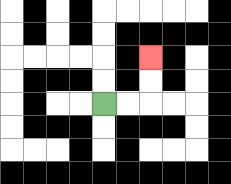{'start': '[4, 4]', 'end': '[6, 2]', 'path_directions': 'R,R,U,U', 'path_coordinates': '[[4, 4], [5, 4], [6, 4], [6, 3], [6, 2]]'}